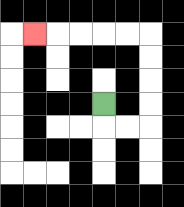{'start': '[4, 4]', 'end': '[1, 1]', 'path_directions': 'D,R,R,U,U,U,U,L,L,L,L,L', 'path_coordinates': '[[4, 4], [4, 5], [5, 5], [6, 5], [6, 4], [6, 3], [6, 2], [6, 1], [5, 1], [4, 1], [3, 1], [2, 1], [1, 1]]'}